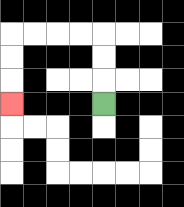{'start': '[4, 4]', 'end': '[0, 4]', 'path_directions': 'U,U,U,L,L,L,L,D,D,D', 'path_coordinates': '[[4, 4], [4, 3], [4, 2], [4, 1], [3, 1], [2, 1], [1, 1], [0, 1], [0, 2], [0, 3], [0, 4]]'}